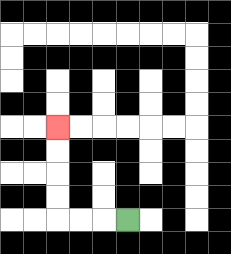{'start': '[5, 9]', 'end': '[2, 5]', 'path_directions': 'L,L,L,U,U,U,U', 'path_coordinates': '[[5, 9], [4, 9], [3, 9], [2, 9], [2, 8], [2, 7], [2, 6], [2, 5]]'}